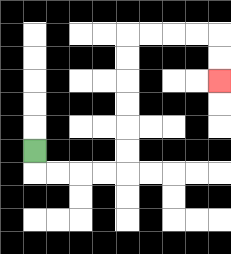{'start': '[1, 6]', 'end': '[9, 3]', 'path_directions': 'D,R,R,R,R,U,U,U,U,U,U,R,R,R,R,D,D', 'path_coordinates': '[[1, 6], [1, 7], [2, 7], [3, 7], [4, 7], [5, 7], [5, 6], [5, 5], [5, 4], [5, 3], [5, 2], [5, 1], [6, 1], [7, 1], [8, 1], [9, 1], [9, 2], [9, 3]]'}